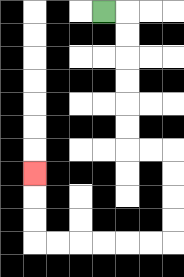{'start': '[4, 0]', 'end': '[1, 7]', 'path_directions': 'R,D,D,D,D,D,D,R,R,D,D,D,D,L,L,L,L,L,L,U,U,U', 'path_coordinates': '[[4, 0], [5, 0], [5, 1], [5, 2], [5, 3], [5, 4], [5, 5], [5, 6], [6, 6], [7, 6], [7, 7], [7, 8], [7, 9], [7, 10], [6, 10], [5, 10], [4, 10], [3, 10], [2, 10], [1, 10], [1, 9], [1, 8], [1, 7]]'}